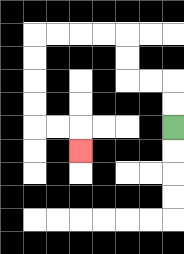{'start': '[7, 5]', 'end': '[3, 6]', 'path_directions': 'U,U,L,L,U,U,L,L,L,L,D,D,D,D,R,R,D', 'path_coordinates': '[[7, 5], [7, 4], [7, 3], [6, 3], [5, 3], [5, 2], [5, 1], [4, 1], [3, 1], [2, 1], [1, 1], [1, 2], [1, 3], [1, 4], [1, 5], [2, 5], [3, 5], [3, 6]]'}